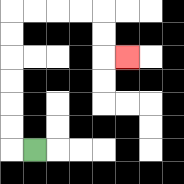{'start': '[1, 6]', 'end': '[5, 2]', 'path_directions': 'L,U,U,U,U,U,U,R,R,R,R,D,D,R', 'path_coordinates': '[[1, 6], [0, 6], [0, 5], [0, 4], [0, 3], [0, 2], [0, 1], [0, 0], [1, 0], [2, 0], [3, 0], [4, 0], [4, 1], [4, 2], [5, 2]]'}